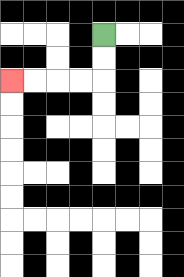{'start': '[4, 1]', 'end': '[0, 3]', 'path_directions': 'D,D,L,L,L,L', 'path_coordinates': '[[4, 1], [4, 2], [4, 3], [3, 3], [2, 3], [1, 3], [0, 3]]'}